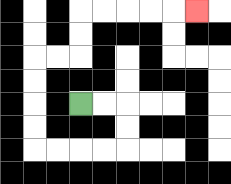{'start': '[3, 4]', 'end': '[8, 0]', 'path_directions': 'R,R,D,D,L,L,L,L,U,U,U,U,R,R,U,U,R,R,R,R,R', 'path_coordinates': '[[3, 4], [4, 4], [5, 4], [5, 5], [5, 6], [4, 6], [3, 6], [2, 6], [1, 6], [1, 5], [1, 4], [1, 3], [1, 2], [2, 2], [3, 2], [3, 1], [3, 0], [4, 0], [5, 0], [6, 0], [7, 0], [8, 0]]'}